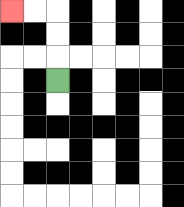{'start': '[2, 3]', 'end': '[0, 0]', 'path_directions': 'U,U,U,L,L', 'path_coordinates': '[[2, 3], [2, 2], [2, 1], [2, 0], [1, 0], [0, 0]]'}